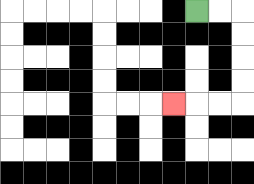{'start': '[8, 0]', 'end': '[7, 4]', 'path_directions': 'R,R,D,D,D,D,L,L,L', 'path_coordinates': '[[8, 0], [9, 0], [10, 0], [10, 1], [10, 2], [10, 3], [10, 4], [9, 4], [8, 4], [7, 4]]'}